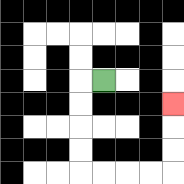{'start': '[4, 3]', 'end': '[7, 4]', 'path_directions': 'L,D,D,D,D,R,R,R,R,U,U,U', 'path_coordinates': '[[4, 3], [3, 3], [3, 4], [3, 5], [3, 6], [3, 7], [4, 7], [5, 7], [6, 7], [7, 7], [7, 6], [7, 5], [7, 4]]'}